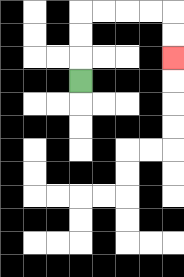{'start': '[3, 3]', 'end': '[7, 2]', 'path_directions': 'U,U,U,R,R,R,R,D,D', 'path_coordinates': '[[3, 3], [3, 2], [3, 1], [3, 0], [4, 0], [5, 0], [6, 0], [7, 0], [7, 1], [7, 2]]'}